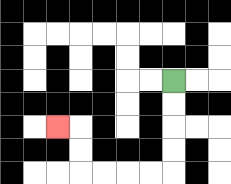{'start': '[7, 3]', 'end': '[2, 5]', 'path_directions': 'D,D,D,D,L,L,L,L,U,U,L', 'path_coordinates': '[[7, 3], [7, 4], [7, 5], [7, 6], [7, 7], [6, 7], [5, 7], [4, 7], [3, 7], [3, 6], [3, 5], [2, 5]]'}